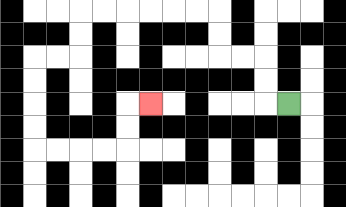{'start': '[12, 4]', 'end': '[6, 4]', 'path_directions': 'L,U,U,L,L,U,U,L,L,L,L,L,L,D,D,L,L,D,D,D,D,R,R,R,R,U,U,R', 'path_coordinates': '[[12, 4], [11, 4], [11, 3], [11, 2], [10, 2], [9, 2], [9, 1], [9, 0], [8, 0], [7, 0], [6, 0], [5, 0], [4, 0], [3, 0], [3, 1], [3, 2], [2, 2], [1, 2], [1, 3], [1, 4], [1, 5], [1, 6], [2, 6], [3, 6], [4, 6], [5, 6], [5, 5], [5, 4], [6, 4]]'}